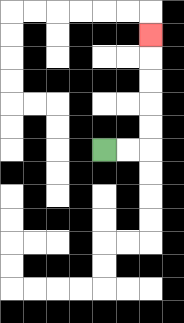{'start': '[4, 6]', 'end': '[6, 1]', 'path_directions': 'R,R,U,U,U,U,U', 'path_coordinates': '[[4, 6], [5, 6], [6, 6], [6, 5], [6, 4], [6, 3], [6, 2], [6, 1]]'}